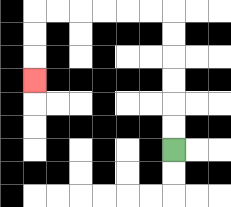{'start': '[7, 6]', 'end': '[1, 3]', 'path_directions': 'U,U,U,U,U,U,L,L,L,L,L,L,D,D,D', 'path_coordinates': '[[7, 6], [7, 5], [7, 4], [7, 3], [7, 2], [7, 1], [7, 0], [6, 0], [5, 0], [4, 0], [3, 0], [2, 0], [1, 0], [1, 1], [1, 2], [1, 3]]'}